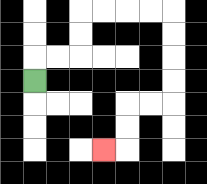{'start': '[1, 3]', 'end': '[4, 6]', 'path_directions': 'U,R,R,U,U,R,R,R,R,D,D,D,D,L,L,D,D,L', 'path_coordinates': '[[1, 3], [1, 2], [2, 2], [3, 2], [3, 1], [3, 0], [4, 0], [5, 0], [6, 0], [7, 0], [7, 1], [7, 2], [7, 3], [7, 4], [6, 4], [5, 4], [5, 5], [5, 6], [4, 6]]'}